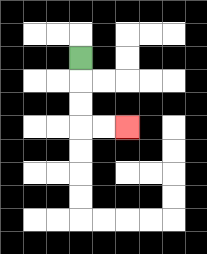{'start': '[3, 2]', 'end': '[5, 5]', 'path_directions': 'D,D,D,R,R', 'path_coordinates': '[[3, 2], [3, 3], [3, 4], [3, 5], [4, 5], [5, 5]]'}